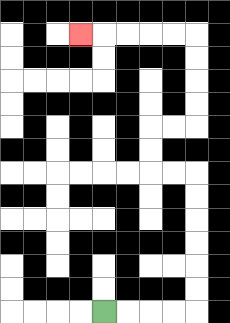{'start': '[4, 13]', 'end': '[3, 1]', 'path_directions': 'R,R,R,R,U,U,U,U,U,U,L,L,U,U,R,R,U,U,U,U,L,L,L,L,L', 'path_coordinates': '[[4, 13], [5, 13], [6, 13], [7, 13], [8, 13], [8, 12], [8, 11], [8, 10], [8, 9], [8, 8], [8, 7], [7, 7], [6, 7], [6, 6], [6, 5], [7, 5], [8, 5], [8, 4], [8, 3], [8, 2], [8, 1], [7, 1], [6, 1], [5, 1], [4, 1], [3, 1]]'}